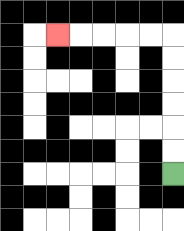{'start': '[7, 7]', 'end': '[2, 1]', 'path_directions': 'U,U,U,U,U,U,L,L,L,L,L', 'path_coordinates': '[[7, 7], [7, 6], [7, 5], [7, 4], [7, 3], [7, 2], [7, 1], [6, 1], [5, 1], [4, 1], [3, 1], [2, 1]]'}